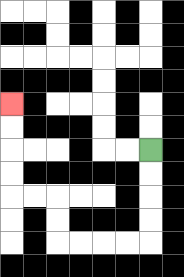{'start': '[6, 6]', 'end': '[0, 4]', 'path_directions': 'D,D,D,D,L,L,L,L,U,U,L,L,U,U,U,U', 'path_coordinates': '[[6, 6], [6, 7], [6, 8], [6, 9], [6, 10], [5, 10], [4, 10], [3, 10], [2, 10], [2, 9], [2, 8], [1, 8], [0, 8], [0, 7], [0, 6], [0, 5], [0, 4]]'}